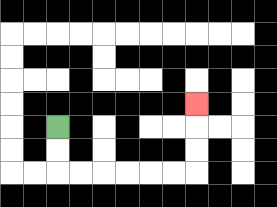{'start': '[2, 5]', 'end': '[8, 4]', 'path_directions': 'D,D,R,R,R,R,R,R,U,U,U', 'path_coordinates': '[[2, 5], [2, 6], [2, 7], [3, 7], [4, 7], [5, 7], [6, 7], [7, 7], [8, 7], [8, 6], [8, 5], [8, 4]]'}